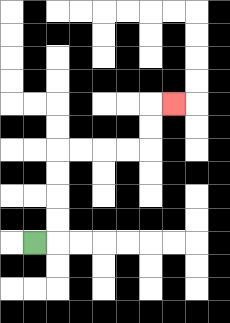{'start': '[1, 10]', 'end': '[7, 4]', 'path_directions': 'R,U,U,U,U,R,R,R,R,U,U,R', 'path_coordinates': '[[1, 10], [2, 10], [2, 9], [2, 8], [2, 7], [2, 6], [3, 6], [4, 6], [5, 6], [6, 6], [6, 5], [6, 4], [7, 4]]'}